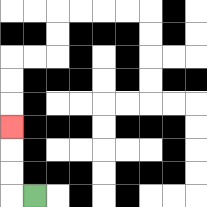{'start': '[1, 8]', 'end': '[0, 5]', 'path_directions': 'L,U,U,U', 'path_coordinates': '[[1, 8], [0, 8], [0, 7], [0, 6], [0, 5]]'}